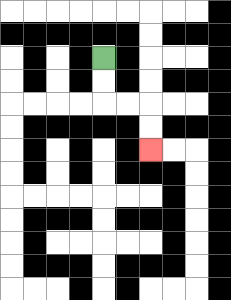{'start': '[4, 2]', 'end': '[6, 6]', 'path_directions': 'D,D,R,R,D,D', 'path_coordinates': '[[4, 2], [4, 3], [4, 4], [5, 4], [6, 4], [6, 5], [6, 6]]'}